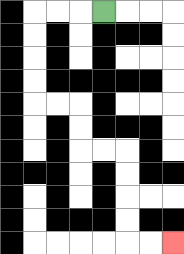{'start': '[4, 0]', 'end': '[7, 10]', 'path_directions': 'L,L,L,D,D,D,D,R,R,D,D,R,R,D,D,D,D,R,R', 'path_coordinates': '[[4, 0], [3, 0], [2, 0], [1, 0], [1, 1], [1, 2], [1, 3], [1, 4], [2, 4], [3, 4], [3, 5], [3, 6], [4, 6], [5, 6], [5, 7], [5, 8], [5, 9], [5, 10], [6, 10], [7, 10]]'}